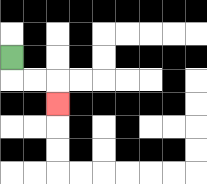{'start': '[0, 2]', 'end': '[2, 4]', 'path_directions': 'D,R,R,D', 'path_coordinates': '[[0, 2], [0, 3], [1, 3], [2, 3], [2, 4]]'}